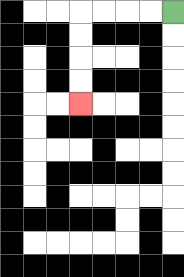{'start': '[7, 0]', 'end': '[3, 4]', 'path_directions': 'L,L,L,L,D,D,D,D', 'path_coordinates': '[[7, 0], [6, 0], [5, 0], [4, 0], [3, 0], [3, 1], [3, 2], [3, 3], [3, 4]]'}